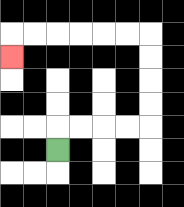{'start': '[2, 6]', 'end': '[0, 2]', 'path_directions': 'U,R,R,R,R,U,U,U,U,L,L,L,L,L,L,D', 'path_coordinates': '[[2, 6], [2, 5], [3, 5], [4, 5], [5, 5], [6, 5], [6, 4], [6, 3], [6, 2], [6, 1], [5, 1], [4, 1], [3, 1], [2, 1], [1, 1], [0, 1], [0, 2]]'}